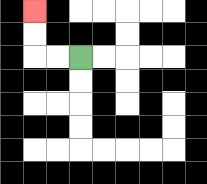{'start': '[3, 2]', 'end': '[1, 0]', 'path_directions': 'L,L,U,U', 'path_coordinates': '[[3, 2], [2, 2], [1, 2], [1, 1], [1, 0]]'}